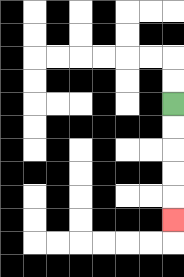{'start': '[7, 4]', 'end': '[7, 9]', 'path_directions': 'D,D,D,D,D', 'path_coordinates': '[[7, 4], [7, 5], [7, 6], [7, 7], [7, 8], [7, 9]]'}